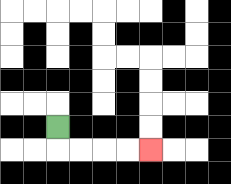{'start': '[2, 5]', 'end': '[6, 6]', 'path_directions': 'D,R,R,R,R', 'path_coordinates': '[[2, 5], [2, 6], [3, 6], [4, 6], [5, 6], [6, 6]]'}